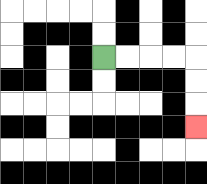{'start': '[4, 2]', 'end': '[8, 5]', 'path_directions': 'R,R,R,R,D,D,D', 'path_coordinates': '[[4, 2], [5, 2], [6, 2], [7, 2], [8, 2], [8, 3], [8, 4], [8, 5]]'}